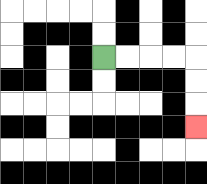{'start': '[4, 2]', 'end': '[8, 5]', 'path_directions': 'R,R,R,R,D,D,D', 'path_coordinates': '[[4, 2], [5, 2], [6, 2], [7, 2], [8, 2], [8, 3], [8, 4], [8, 5]]'}